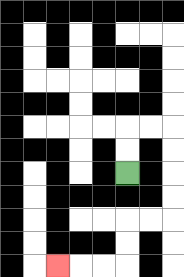{'start': '[5, 7]', 'end': '[2, 11]', 'path_directions': 'U,U,R,R,D,D,D,D,L,L,D,D,L,L,L', 'path_coordinates': '[[5, 7], [5, 6], [5, 5], [6, 5], [7, 5], [7, 6], [7, 7], [7, 8], [7, 9], [6, 9], [5, 9], [5, 10], [5, 11], [4, 11], [3, 11], [2, 11]]'}